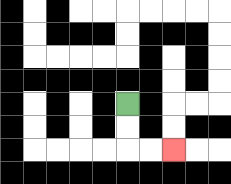{'start': '[5, 4]', 'end': '[7, 6]', 'path_directions': 'D,D,R,R', 'path_coordinates': '[[5, 4], [5, 5], [5, 6], [6, 6], [7, 6]]'}